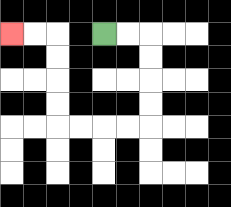{'start': '[4, 1]', 'end': '[0, 1]', 'path_directions': 'R,R,D,D,D,D,L,L,L,L,U,U,U,U,L,L', 'path_coordinates': '[[4, 1], [5, 1], [6, 1], [6, 2], [6, 3], [6, 4], [6, 5], [5, 5], [4, 5], [3, 5], [2, 5], [2, 4], [2, 3], [2, 2], [2, 1], [1, 1], [0, 1]]'}